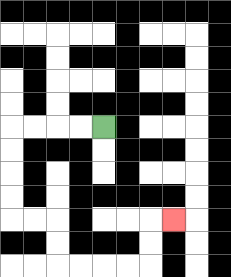{'start': '[4, 5]', 'end': '[7, 9]', 'path_directions': 'L,L,L,L,D,D,D,D,R,R,D,D,R,R,R,R,U,U,R', 'path_coordinates': '[[4, 5], [3, 5], [2, 5], [1, 5], [0, 5], [0, 6], [0, 7], [0, 8], [0, 9], [1, 9], [2, 9], [2, 10], [2, 11], [3, 11], [4, 11], [5, 11], [6, 11], [6, 10], [6, 9], [7, 9]]'}